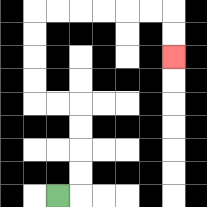{'start': '[2, 8]', 'end': '[7, 2]', 'path_directions': 'R,U,U,U,U,L,L,U,U,U,U,R,R,R,R,R,R,D,D', 'path_coordinates': '[[2, 8], [3, 8], [3, 7], [3, 6], [3, 5], [3, 4], [2, 4], [1, 4], [1, 3], [1, 2], [1, 1], [1, 0], [2, 0], [3, 0], [4, 0], [5, 0], [6, 0], [7, 0], [7, 1], [7, 2]]'}